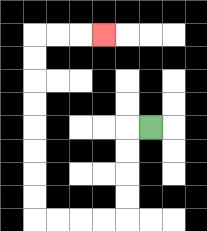{'start': '[6, 5]', 'end': '[4, 1]', 'path_directions': 'L,D,D,D,D,L,L,L,L,U,U,U,U,U,U,U,U,R,R,R', 'path_coordinates': '[[6, 5], [5, 5], [5, 6], [5, 7], [5, 8], [5, 9], [4, 9], [3, 9], [2, 9], [1, 9], [1, 8], [1, 7], [1, 6], [1, 5], [1, 4], [1, 3], [1, 2], [1, 1], [2, 1], [3, 1], [4, 1]]'}